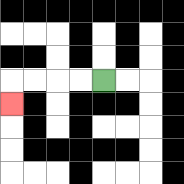{'start': '[4, 3]', 'end': '[0, 4]', 'path_directions': 'L,L,L,L,D', 'path_coordinates': '[[4, 3], [3, 3], [2, 3], [1, 3], [0, 3], [0, 4]]'}